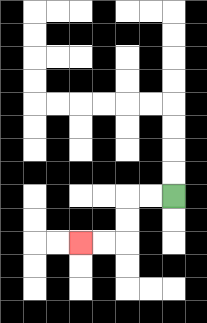{'start': '[7, 8]', 'end': '[3, 10]', 'path_directions': 'L,L,D,D,L,L', 'path_coordinates': '[[7, 8], [6, 8], [5, 8], [5, 9], [5, 10], [4, 10], [3, 10]]'}